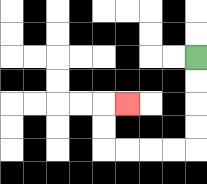{'start': '[8, 2]', 'end': '[5, 4]', 'path_directions': 'D,D,D,D,L,L,L,L,U,U,R', 'path_coordinates': '[[8, 2], [8, 3], [8, 4], [8, 5], [8, 6], [7, 6], [6, 6], [5, 6], [4, 6], [4, 5], [4, 4], [5, 4]]'}